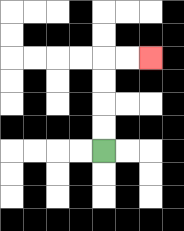{'start': '[4, 6]', 'end': '[6, 2]', 'path_directions': 'U,U,U,U,R,R', 'path_coordinates': '[[4, 6], [4, 5], [4, 4], [4, 3], [4, 2], [5, 2], [6, 2]]'}